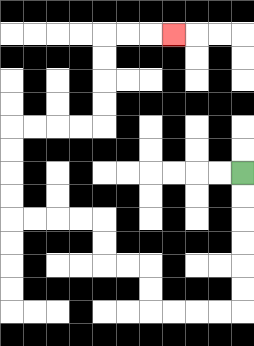{'start': '[10, 7]', 'end': '[7, 1]', 'path_directions': 'D,D,D,D,D,D,L,L,L,L,U,U,L,L,U,U,L,L,L,L,U,U,U,U,R,R,R,R,U,U,U,U,R,R,R', 'path_coordinates': '[[10, 7], [10, 8], [10, 9], [10, 10], [10, 11], [10, 12], [10, 13], [9, 13], [8, 13], [7, 13], [6, 13], [6, 12], [6, 11], [5, 11], [4, 11], [4, 10], [4, 9], [3, 9], [2, 9], [1, 9], [0, 9], [0, 8], [0, 7], [0, 6], [0, 5], [1, 5], [2, 5], [3, 5], [4, 5], [4, 4], [4, 3], [4, 2], [4, 1], [5, 1], [6, 1], [7, 1]]'}